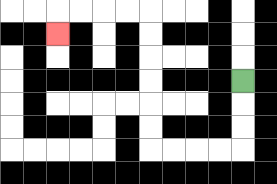{'start': '[10, 3]', 'end': '[2, 1]', 'path_directions': 'D,D,D,L,L,L,L,U,U,U,U,U,U,L,L,L,L,D', 'path_coordinates': '[[10, 3], [10, 4], [10, 5], [10, 6], [9, 6], [8, 6], [7, 6], [6, 6], [6, 5], [6, 4], [6, 3], [6, 2], [6, 1], [6, 0], [5, 0], [4, 0], [3, 0], [2, 0], [2, 1]]'}